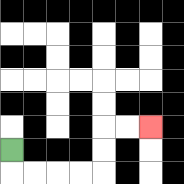{'start': '[0, 6]', 'end': '[6, 5]', 'path_directions': 'D,R,R,R,R,U,U,R,R', 'path_coordinates': '[[0, 6], [0, 7], [1, 7], [2, 7], [3, 7], [4, 7], [4, 6], [4, 5], [5, 5], [6, 5]]'}